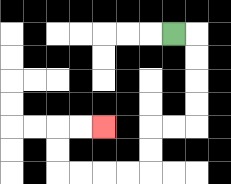{'start': '[7, 1]', 'end': '[4, 5]', 'path_directions': 'R,D,D,D,D,L,L,D,D,L,L,L,L,U,U,R,R', 'path_coordinates': '[[7, 1], [8, 1], [8, 2], [8, 3], [8, 4], [8, 5], [7, 5], [6, 5], [6, 6], [6, 7], [5, 7], [4, 7], [3, 7], [2, 7], [2, 6], [2, 5], [3, 5], [4, 5]]'}